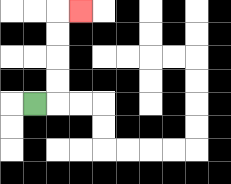{'start': '[1, 4]', 'end': '[3, 0]', 'path_directions': 'R,U,U,U,U,R', 'path_coordinates': '[[1, 4], [2, 4], [2, 3], [2, 2], [2, 1], [2, 0], [3, 0]]'}